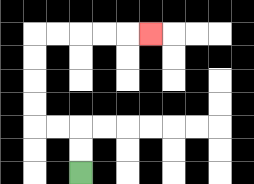{'start': '[3, 7]', 'end': '[6, 1]', 'path_directions': 'U,U,L,L,U,U,U,U,R,R,R,R,R', 'path_coordinates': '[[3, 7], [3, 6], [3, 5], [2, 5], [1, 5], [1, 4], [1, 3], [1, 2], [1, 1], [2, 1], [3, 1], [4, 1], [5, 1], [6, 1]]'}